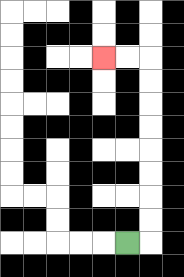{'start': '[5, 10]', 'end': '[4, 2]', 'path_directions': 'R,U,U,U,U,U,U,U,U,L,L', 'path_coordinates': '[[5, 10], [6, 10], [6, 9], [6, 8], [6, 7], [6, 6], [6, 5], [6, 4], [6, 3], [6, 2], [5, 2], [4, 2]]'}